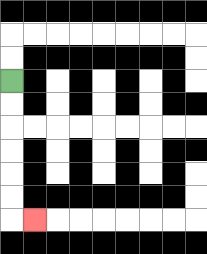{'start': '[0, 3]', 'end': '[1, 9]', 'path_directions': 'D,D,D,D,D,D,R', 'path_coordinates': '[[0, 3], [0, 4], [0, 5], [0, 6], [0, 7], [0, 8], [0, 9], [1, 9]]'}